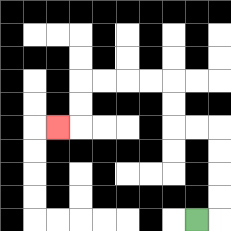{'start': '[8, 9]', 'end': '[2, 5]', 'path_directions': 'R,U,U,U,U,L,L,U,U,L,L,L,L,D,D,L', 'path_coordinates': '[[8, 9], [9, 9], [9, 8], [9, 7], [9, 6], [9, 5], [8, 5], [7, 5], [7, 4], [7, 3], [6, 3], [5, 3], [4, 3], [3, 3], [3, 4], [3, 5], [2, 5]]'}